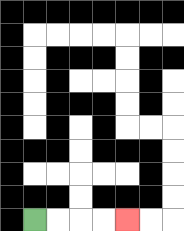{'start': '[1, 9]', 'end': '[5, 9]', 'path_directions': 'R,R,R,R', 'path_coordinates': '[[1, 9], [2, 9], [3, 9], [4, 9], [5, 9]]'}